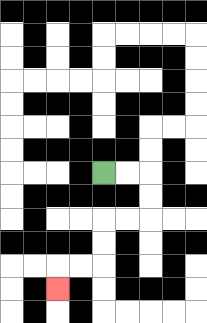{'start': '[4, 7]', 'end': '[2, 12]', 'path_directions': 'R,R,D,D,L,L,D,D,L,L,D', 'path_coordinates': '[[4, 7], [5, 7], [6, 7], [6, 8], [6, 9], [5, 9], [4, 9], [4, 10], [4, 11], [3, 11], [2, 11], [2, 12]]'}